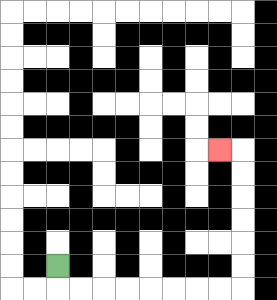{'start': '[2, 11]', 'end': '[9, 6]', 'path_directions': 'D,R,R,R,R,R,R,R,R,U,U,U,U,U,U,L', 'path_coordinates': '[[2, 11], [2, 12], [3, 12], [4, 12], [5, 12], [6, 12], [7, 12], [8, 12], [9, 12], [10, 12], [10, 11], [10, 10], [10, 9], [10, 8], [10, 7], [10, 6], [9, 6]]'}